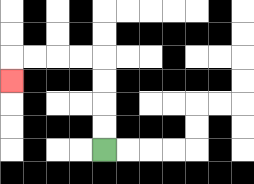{'start': '[4, 6]', 'end': '[0, 3]', 'path_directions': 'U,U,U,U,L,L,L,L,D', 'path_coordinates': '[[4, 6], [4, 5], [4, 4], [4, 3], [4, 2], [3, 2], [2, 2], [1, 2], [0, 2], [0, 3]]'}